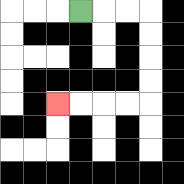{'start': '[3, 0]', 'end': '[2, 4]', 'path_directions': 'R,R,R,D,D,D,D,L,L,L,L', 'path_coordinates': '[[3, 0], [4, 0], [5, 0], [6, 0], [6, 1], [6, 2], [6, 3], [6, 4], [5, 4], [4, 4], [3, 4], [2, 4]]'}